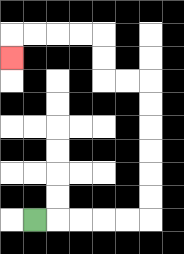{'start': '[1, 9]', 'end': '[0, 2]', 'path_directions': 'R,R,R,R,R,U,U,U,U,U,U,L,L,U,U,L,L,L,L,D', 'path_coordinates': '[[1, 9], [2, 9], [3, 9], [4, 9], [5, 9], [6, 9], [6, 8], [6, 7], [6, 6], [6, 5], [6, 4], [6, 3], [5, 3], [4, 3], [4, 2], [4, 1], [3, 1], [2, 1], [1, 1], [0, 1], [0, 2]]'}